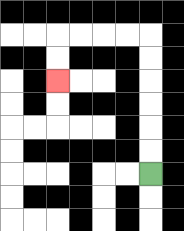{'start': '[6, 7]', 'end': '[2, 3]', 'path_directions': 'U,U,U,U,U,U,L,L,L,L,D,D', 'path_coordinates': '[[6, 7], [6, 6], [6, 5], [6, 4], [6, 3], [6, 2], [6, 1], [5, 1], [4, 1], [3, 1], [2, 1], [2, 2], [2, 3]]'}